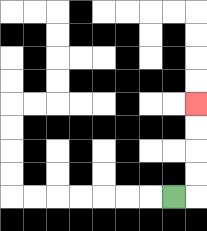{'start': '[7, 8]', 'end': '[8, 4]', 'path_directions': 'R,U,U,U,U', 'path_coordinates': '[[7, 8], [8, 8], [8, 7], [8, 6], [8, 5], [8, 4]]'}